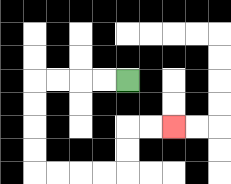{'start': '[5, 3]', 'end': '[7, 5]', 'path_directions': 'L,L,L,L,D,D,D,D,R,R,R,R,U,U,R,R', 'path_coordinates': '[[5, 3], [4, 3], [3, 3], [2, 3], [1, 3], [1, 4], [1, 5], [1, 6], [1, 7], [2, 7], [3, 7], [4, 7], [5, 7], [5, 6], [5, 5], [6, 5], [7, 5]]'}